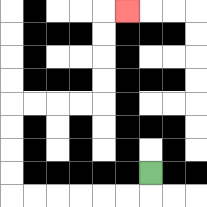{'start': '[6, 7]', 'end': '[5, 0]', 'path_directions': 'D,L,L,L,L,L,L,U,U,U,U,R,R,R,R,U,U,U,U,R', 'path_coordinates': '[[6, 7], [6, 8], [5, 8], [4, 8], [3, 8], [2, 8], [1, 8], [0, 8], [0, 7], [0, 6], [0, 5], [0, 4], [1, 4], [2, 4], [3, 4], [4, 4], [4, 3], [4, 2], [4, 1], [4, 0], [5, 0]]'}